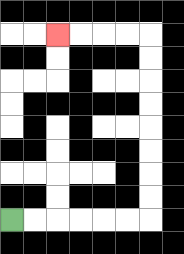{'start': '[0, 9]', 'end': '[2, 1]', 'path_directions': 'R,R,R,R,R,R,U,U,U,U,U,U,U,U,L,L,L,L', 'path_coordinates': '[[0, 9], [1, 9], [2, 9], [3, 9], [4, 9], [5, 9], [6, 9], [6, 8], [6, 7], [6, 6], [6, 5], [6, 4], [6, 3], [6, 2], [6, 1], [5, 1], [4, 1], [3, 1], [2, 1]]'}